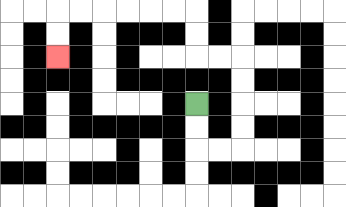{'start': '[8, 4]', 'end': '[2, 2]', 'path_directions': 'D,D,R,R,U,U,U,U,L,L,U,U,L,L,L,L,L,L,D,D', 'path_coordinates': '[[8, 4], [8, 5], [8, 6], [9, 6], [10, 6], [10, 5], [10, 4], [10, 3], [10, 2], [9, 2], [8, 2], [8, 1], [8, 0], [7, 0], [6, 0], [5, 0], [4, 0], [3, 0], [2, 0], [2, 1], [2, 2]]'}